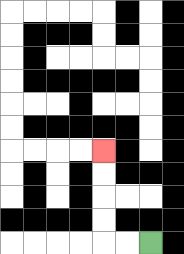{'start': '[6, 10]', 'end': '[4, 6]', 'path_directions': 'L,L,U,U,U,U', 'path_coordinates': '[[6, 10], [5, 10], [4, 10], [4, 9], [4, 8], [4, 7], [4, 6]]'}